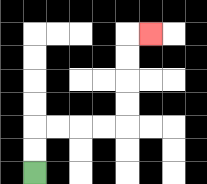{'start': '[1, 7]', 'end': '[6, 1]', 'path_directions': 'U,U,R,R,R,R,U,U,U,U,R', 'path_coordinates': '[[1, 7], [1, 6], [1, 5], [2, 5], [3, 5], [4, 5], [5, 5], [5, 4], [5, 3], [5, 2], [5, 1], [6, 1]]'}